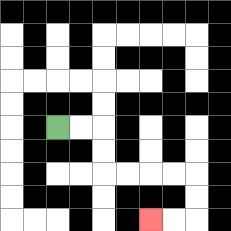{'start': '[2, 5]', 'end': '[6, 9]', 'path_directions': 'R,R,D,D,R,R,R,R,D,D,L,L', 'path_coordinates': '[[2, 5], [3, 5], [4, 5], [4, 6], [4, 7], [5, 7], [6, 7], [7, 7], [8, 7], [8, 8], [8, 9], [7, 9], [6, 9]]'}